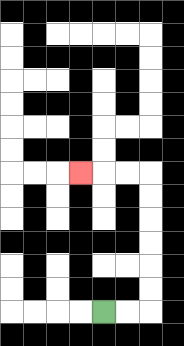{'start': '[4, 13]', 'end': '[3, 7]', 'path_directions': 'R,R,U,U,U,U,U,U,L,L,L', 'path_coordinates': '[[4, 13], [5, 13], [6, 13], [6, 12], [6, 11], [6, 10], [6, 9], [6, 8], [6, 7], [5, 7], [4, 7], [3, 7]]'}